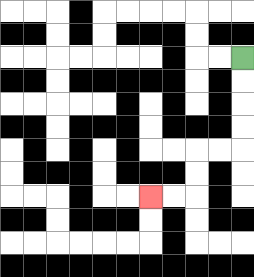{'start': '[10, 2]', 'end': '[6, 8]', 'path_directions': 'D,D,D,D,L,L,D,D,L,L', 'path_coordinates': '[[10, 2], [10, 3], [10, 4], [10, 5], [10, 6], [9, 6], [8, 6], [8, 7], [8, 8], [7, 8], [6, 8]]'}